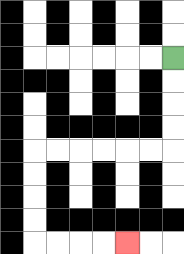{'start': '[7, 2]', 'end': '[5, 10]', 'path_directions': 'D,D,D,D,L,L,L,L,L,L,D,D,D,D,R,R,R,R', 'path_coordinates': '[[7, 2], [7, 3], [7, 4], [7, 5], [7, 6], [6, 6], [5, 6], [4, 6], [3, 6], [2, 6], [1, 6], [1, 7], [1, 8], [1, 9], [1, 10], [2, 10], [3, 10], [4, 10], [5, 10]]'}